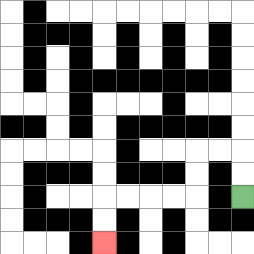{'start': '[10, 8]', 'end': '[4, 10]', 'path_directions': 'U,U,L,L,D,D,L,L,L,L,D,D', 'path_coordinates': '[[10, 8], [10, 7], [10, 6], [9, 6], [8, 6], [8, 7], [8, 8], [7, 8], [6, 8], [5, 8], [4, 8], [4, 9], [4, 10]]'}